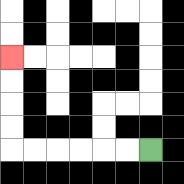{'start': '[6, 6]', 'end': '[0, 2]', 'path_directions': 'L,L,L,L,L,L,U,U,U,U', 'path_coordinates': '[[6, 6], [5, 6], [4, 6], [3, 6], [2, 6], [1, 6], [0, 6], [0, 5], [0, 4], [0, 3], [0, 2]]'}